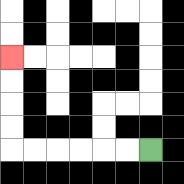{'start': '[6, 6]', 'end': '[0, 2]', 'path_directions': 'L,L,L,L,L,L,U,U,U,U', 'path_coordinates': '[[6, 6], [5, 6], [4, 6], [3, 6], [2, 6], [1, 6], [0, 6], [0, 5], [0, 4], [0, 3], [0, 2]]'}